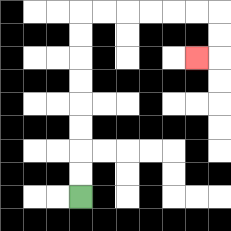{'start': '[3, 8]', 'end': '[8, 2]', 'path_directions': 'U,U,U,U,U,U,U,U,R,R,R,R,R,R,D,D,L', 'path_coordinates': '[[3, 8], [3, 7], [3, 6], [3, 5], [3, 4], [3, 3], [3, 2], [3, 1], [3, 0], [4, 0], [5, 0], [6, 0], [7, 0], [8, 0], [9, 0], [9, 1], [9, 2], [8, 2]]'}